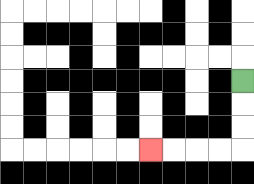{'start': '[10, 3]', 'end': '[6, 6]', 'path_directions': 'D,D,D,L,L,L,L', 'path_coordinates': '[[10, 3], [10, 4], [10, 5], [10, 6], [9, 6], [8, 6], [7, 6], [6, 6]]'}